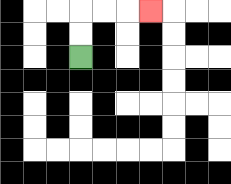{'start': '[3, 2]', 'end': '[6, 0]', 'path_directions': 'U,U,R,R,R', 'path_coordinates': '[[3, 2], [3, 1], [3, 0], [4, 0], [5, 0], [6, 0]]'}